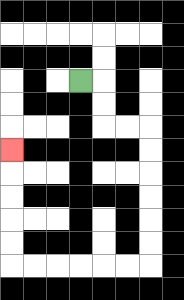{'start': '[3, 3]', 'end': '[0, 6]', 'path_directions': 'R,D,D,R,R,D,D,D,D,D,D,L,L,L,L,L,L,U,U,U,U,U', 'path_coordinates': '[[3, 3], [4, 3], [4, 4], [4, 5], [5, 5], [6, 5], [6, 6], [6, 7], [6, 8], [6, 9], [6, 10], [6, 11], [5, 11], [4, 11], [3, 11], [2, 11], [1, 11], [0, 11], [0, 10], [0, 9], [0, 8], [0, 7], [0, 6]]'}